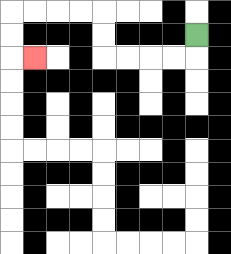{'start': '[8, 1]', 'end': '[1, 2]', 'path_directions': 'D,L,L,L,L,U,U,L,L,L,L,D,D,R', 'path_coordinates': '[[8, 1], [8, 2], [7, 2], [6, 2], [5, 2], [4, 2], [4, 1], [4, 0], [3, 0], [2, 0], [1, 0], [0, 0], [0, 1], [0, 2], [1, 2]]'}